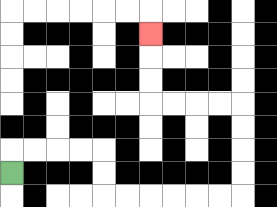{'start': '[0, 7]', 'end': '[6, 1]', 'path_directions': 'U,R,R,R,R,D,D,R,R,R,R,R,R,U,U,U,U,L,L,L,L,U,U,U', 'path_coordinates': '[[0, 7], [0, 6], [1, 6], [2, 6], [3, 6], [4, 6], [4, 7], [4, 8], [5, 8], [6, 8], [7, 8], [8, 8], [9, 8], [10, 8], [10, 7], [10, 6], [10, 5], [10, 4], [9, 4], [8, 4], [7, 4], [6, 4], [6, 3], [6, 2], [6, 1]]'}